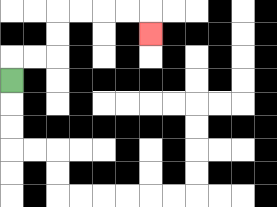{'start': '[0, 3]', 'end': '[6, 1]', 'path_directions': 'U,R,R,U,U,R,R,R,R,D', 'path_coordinates': '[[0, 3], [0, 2], [1, 2], [2, 2], [2, 1], [2, 0], [3, 0], [4, 0], [5, 0], [6, 0], [6, 1]]'}